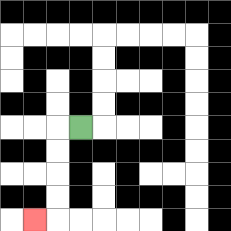{'start': '[3, 5]', 'end': '[1, 9]', 'path_directions': 'L,D,D,D,D,L', 'path_coordinates': '[[3, 5], [2, 5], [2, 6], [2, 7], [2, 8], [2, 9], [1, 9]]'}